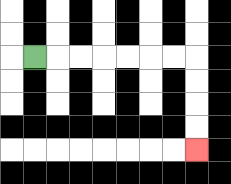{'start': '[1, 2]', 'end': '[8, 6]', 'path_directions': 'R,R,R,R,R,R,R,D,D,D,D', 'path_coordinates': '[[1, 2], [2, 2], [3, 2], [4, 2], [5, 2], [6, 2], [7, 2], [8, 2], [8, 3], [8, 4], [8, 5], [8, 6]]'}